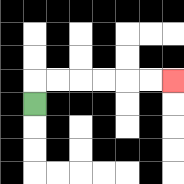{'start': '[1, 4]', 'end': '[7, 3]', 'path_directions': 'U,R,R,R,R,R,R', 'path_coordinates': '[[1, 4], [1, 3], [2, 3], [3, 3], [4, 3], [5, 3], [6, 3], [7, 3]]'}